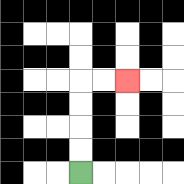{'start': '[3, 7]', 'end': '[5, 3]', 'path_directions': 'U,U,U,U,R,R', 'path_coordinates': '[[3, 7], [3, 6], [3, 5], [3, 4], [3, 3], [4, 3], [5, 3]]'}